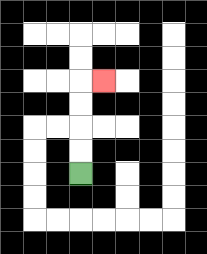{'start': '[3, 7]', 'end': '[4, 3]', 'path_directions': 'U,U,U,U,R', 'path_coordinates': '[[3, 7], [3, 6], [3, 5], [3, 4], [3, 3], [4, 3]]'}